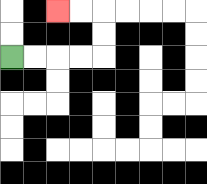{'start': '[0, 2]', 'end': '[2, 0]', 'path_directions': 'R,R,R,R,U,U,L,L', 'path_coordinates': '[[0, 2], [1, 2], [2, 2], [3, 2], [4, 2], [4, 1], [4, 0], [3, 0], [2, 0]]'}